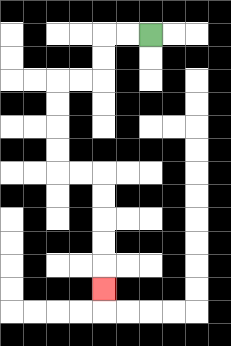{'start': '[6, 1]', 'end': '[4, 12]', 'path_directions': 'L,L,D,D,L,L,D,D,D,D,R,R,D,D,D,D,D', 'path_coordinates': '[[6, 1], [5, 1], [4, 1], [4, 2], [4, 3], [3, 3], [2, 3], [2, 4], [2, 5], [2, 6], [2, 7], [3, 7], [4, 7], [4, 8], [4, 9], [4, 10], [4, 11], [4, 12]]'}